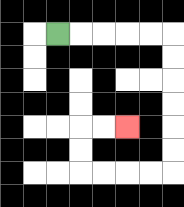{'start': '[2, 1]', 'end': '[5, 5]', 'path_directions': 'R,R,R,R,R,D,D,D,D,D,D,L,L,L,L,U,U,R,R', 'path_coordinates': '[[2, 1], [3, 1], [4, 1], [5, 1], [6, 1], [7, 1], [7, 2], [7, 3], [7, 4], [7, 5], [7, 6], [7, 7], [6, 7], [5, 7], [4, 7], [3, 7], [3, 6], [3, 5], [4, 5], [5, 5]]'}